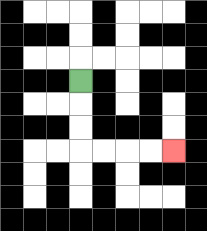{'start': '[3, 3]', 'end': '[7, 6]', 'path_directions': 'D,D,D,R,R,R,R', 'path_coordinates': '[[3, 3], [3, 4], [3, 5], [3, 6], [4, 6], [5, 6], [6, 6], [7, 6]]'}